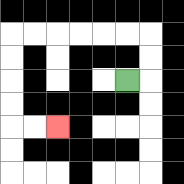{'start': '[5, 3]', 'end': '[2, 5]', 'path_directions': 'R,U,U,L,L,L,L,L,L,D,D,D,D,R,R', 'path_coordinates': '[[5, 3], [6, 3], [6, 2], [6, 1], [5, 1], [4, 1], [3, 1], [2, 1], [1, 1], [0, 1], [0, 2], [0, 3], [0, 4], [0, 5], [1, 5], [2, 5]]'}